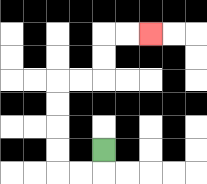{'start': '[4, 6]', 'end': '[6, 1]', 'path_directions': 'D,L,L,U,U,U,U,R,R,U,U,R,R', 'path_coordinates': '[[4, 6], [4, 7], [3, 7], [2, 7], [2, 6], [2, 5], [2, 4], [2, 3], [3, 3], [4, 3], [4, 2], [4, 1], [5, 1], [6, 1]]'}